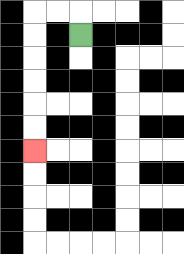{'start': '[3, 1]', 'end': '[1, 6]', 'path_directions': 'U,L,L,D,D,D,D,D,D', 'path_coordinates': '[[3, 1], [3, 0], [2, 0], [1, 0], [1, 1], [1, 2], [1, 3], [1, 4], [1, 5], [1, 6]]'}